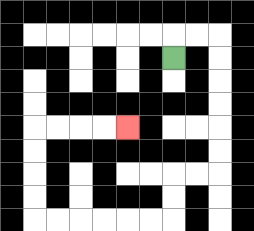{'start': '[7, 2]', 'end': '[5, 5]', 'path_directions': 'U,R,R,D,D,D,D,D,D,L,L,D,D,L,L,L,L,L,L,U,U,U,U,R,R,R,R', 'path_coordinates': '[[7, 2], [7, 1], [8, 1], [9, 1], [9, 2], [9, 3], [9, 4], [9, 5], [9, 6], [9, 7], [8, 7], [7, 7], [7, 8], [7, 9], [6, 9], [5, 9], [4, 9], [3, 9], [2, 9], [1, 9], [1, 8], [1, 7], [1, 6], [1, 5], [2, 5], [3, 5], [4, 5], [5, 5]]'}